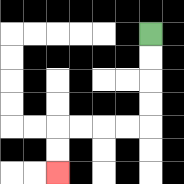{'start': '[6, 1]', 'end': '[2, 7]', 'path_directions': 'D,D,D,D,L,L,L,L,D,D', 'path_coordinates': '[[6, 1], [6, 2], [6, 3], [6, 4], [6, 5], [5, 5], [4, 5], [3, 5], [2, 5], [2, 6], [2, 7]]'}